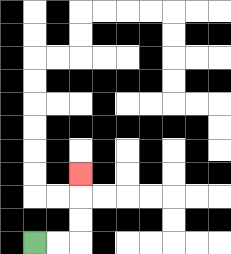{'start': '[1, 10]', 'end': '[3, 7]', 'path_directions': 'R,R,U,U,U', 'path_coordinates': '[[1, 10], [2, 10], [3, 10], [3, 9], [3, 8], [3, 7]]'}